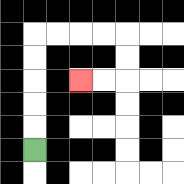{'start': '[1, 6]', 'end': '[3, 3]', 'path_directions': 'U,U,U,U,U,R,R,R,R,D,D,L,L', 'path_coordinates': '[[1, 6], [1, 5], [1, 4], [1, 3], [1, 2], [1, 1], [2, 1], [3, 1], [4, 1], [5, 1], [5, 2], [5, 3], [4, 3], [3, 3]]'}